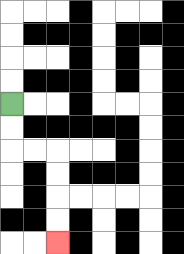{'start': '[0, 4]', 'end': '[2, 10]', 'path_directions': 'D,D,R,R,D,D,D,D', 'path_coordinates': '[[0, 4], [0, 5], [0, 6], [1, 6], [2, 6], [2, 7], [2, 8], [2, 9], [2, 10]]'}